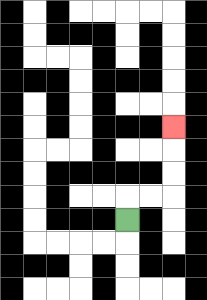{'start': '[5, 9]', 'end': '[7, 5]', 'path_directions': 'U,R,R,U,U,U', 'path_coordinates': '[[5, 9], [5, 8], [6, 8], [7, 8], [7, 7], [7, 6], [7, 5]]'}